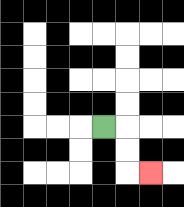{'start': '[4, 5]', 'end': '[6, 7]', 'path_directions': 'R,D,D,R', 'path_coordinates': '[[4, 5], [5, 5], [5, 6], [5, 7], [6, 7]]'}